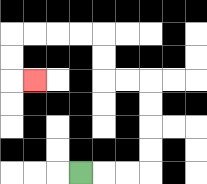{'start': '[3, 7]', 'end': '[1, 3]', 'path_directions': 'R,R,R,U,U,U,U,L,L,U,U,L,L,L,L,D,D,R', 'path_coordinates': '[[3, 7], [4, 7], [5, 7], [6, 7], [6, 6], [6, 5], [6, 4], [6, 3], [5, 3], [4, 3], [4, 2], [4, 1], [3, 1], [2, 1], [1, 1], [0, 1], [0, 2], [0, 3], [1, 3]]'}